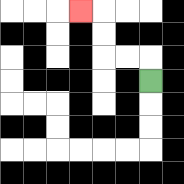{'start': '[6, 3]', 'end': '[3, 0]', 'path_directions': 'U,L,L,U,U,L', 'path_coordinates': '[[6, 3], [6, 2], [5, 2], [4, 2], [4, 1], [4, 0], [3, 0]]'}